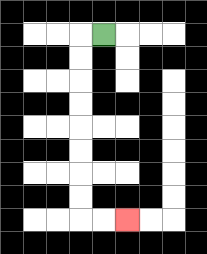{'start': '[4, 1]', 'end': '[5, 9]', 'path_directions': 'L,D,D,D,D,D,D,D,D,R,R', 'path_coordinates': '[[4, 1], [3, 1], [3, 2], [3, 3], [3, 4], [3, 5], [3, 6], [3, 7], [3, 8], [3, 9], [4, 9], [5, 9]]'}